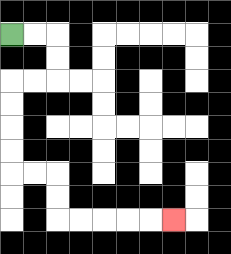{'start': '[0, 1]', 'end': '[7, 9]', 'path_directions': 'R,R,D,D,L,L,D,D,D,D,R,R,D,D,R,R,R,R,R', 'path_coordinates': '[[0, 1], [1, 1], [2, 1], [2, 2], [2, 3], [1, 3], [0, 3], [0, 4], [0, 5], [0, 6], [0, 7], [1, 7], [2, 7], [2, 8], [2, 9], [3, 9], [4, 9], [5, 9], [6, 9], [7, 9]]'}